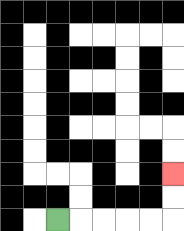{'start': '[2, 9]', 'end': '[7, 7]', 'path_directions': 'R,R,R,R,R,U,U', 'path_coordinates': '[[2, 9], [3, 9], [4, 9], [5, 9], [6, 9], [7, 9], [7, 8], [7, 7]]'}